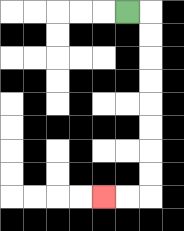{'start': '[5, 0]', 'end': '[4, 8]', 'path_directions': 'R,D,D,D,D,D,D,D,D,L,L', 'path_coordinates': '[[5, 0], [6, 0], [6, 1], [6, 2], [6, 3], [6, 4], [6, 5], [6, 6], [6, 7], [6, 8], [5, 8], [4, 8]]'}